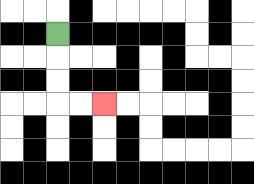{'start': '[2, 1]', 'end': '[4, 4]', 'path_directions': 'D,D,D,R,R', 'path_coordinates': '[[2, 1], [2, 2], [2, 3], [2, 4], [3, 4], [4, 4]]'}